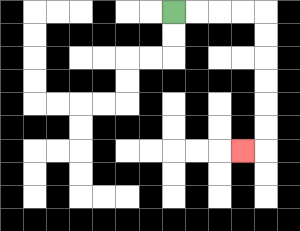{'start': '[7, 0]', 'end': '[10, 6]', 'path_directions': 'R,R,R,R,D,D,D,D,D,D,L', 'path_coordinates': '[[7, 0], [8, 0], [9, 0], [10, 0], [11, 0], [11, 1], [11, 2], [11, 3], [11, 4], [11, 5], [11, 6], [10, 6]]'}